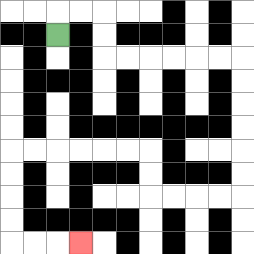{'start': '[2, 1]', 'end': '[3, 10]', 'path_directions': 'U,R,R,D,D,R,R,R,R,R,R,D,D,D,D,D,D,L,L,L,L,U,U,L,L,L,L,L,L,D,D,D,D,R,R,R', 'path_coordinates': '[[2, 1], [2, 0], [3, 0], [4, 0], [4, 1], [4, 2], [5, 2], [6, 2], [7, 2], [8, 2], [9, 2], [10, 2], [10, 3], [10, 4], [10, 5], [10, 6], [10, 7], [10, 8], [9, 8], [8, 8], [7, 8], [6, 8], [6, 7], [6, 6], [5, 6], [4, 6], [3, 6], [2, 6], [1, 6], [0, 6], [0, 7], [0, 8], [0, 9], [0, 10], [1, 10], [2, 10], [3, 10]]'}